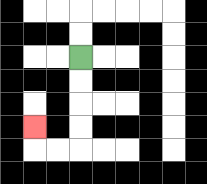{'start': '[3, 2]', 'end': '[1, 5]', 'path_directions': 'D,D,D,D,L,L,U', 'path_coordinates': '[[3, 2], [3, 3], [3, 4], [3, 5], [3, 6], [2, 6], [1, 6], [1, 5]]'}